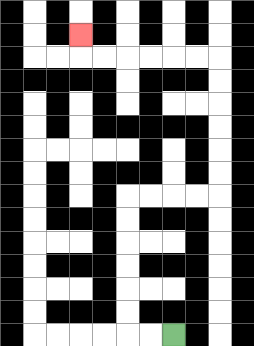{'start': '[7, 14]', 'end': '[3, 1]', 'path_directions': 'L,L,U,U,U,U,U,U,R,R,R,R,U,U,U,U,U,U,L,L,L,L,L,L,U', 'path_coordinates': '[[7, 14], [6, 14], [5, 14], [5, 13], [5, 12], [5, 11], [5, 10], [5, 9], [5, 8], [6, 8], [7, 8], [8, 8], [9, 8], [9, 7], [9, 6], [9, 5], [9, 4], [9, 3], [9, 2], [8, 2], [7, 2], [6, 2], [5, 2], [4, 2], [3, 2], [3, 1]]'}